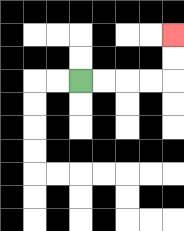{'start': '[3, 3]', 'end': '[7, 1]', 'path_directions': 'R,R,R,R,U,U', 'path_coordinates': '[[3, 3], [4, 3], [5, 3], [6, 3], [7, 3], [7, 2], [7, 1]]'}